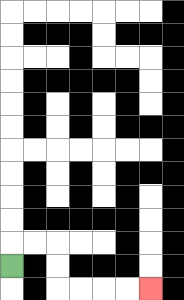{'start': '[0, 11]', 'end': '[6, 12]', 'path_directions': 'U,R,R,D,D,R,R,R,R', 'path_coordinates': '[[0, 11], [0, 10], [1, 10], [2, 10], [2, 11], [2, 12], [3, 12], [4, 12], [5, 12], [6, 12]]'}